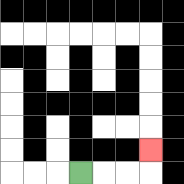{'start': '[3, 7]', 'end': '[6, 6]', 'path_directions': 'R,R,R,U', 'path_coordinates': '[[3, 7], [4, 7], [5, 7], [6, 7], [6, 6]]'}